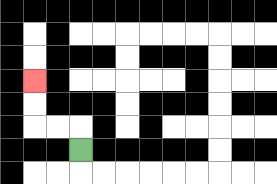{'start': '[3, 6]', 'end': '[1, 3]', 'path_directions': 'U,L,L,U,U', 'path_coordinates': '[[3, 6], [3, 5], [2, 5], [1, 5], [1, 4], [1, 3]]'}